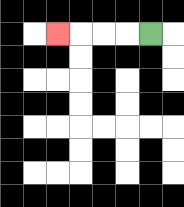{'start': '[6, 1]', 'end': '[2, 1]', 'path_directions': 'L,L,L,L', 'path_coordinates': '[[6, 1], [5, 1], [4, 1], [3, 1], [2, 1]]'}